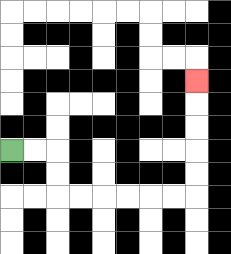{'start': '[0, 6]', 'end': '[8, 3]', 'path_directions': 'R,R,D,D,R,R,R,R,R,R,U,U,U,U,U', 'path_coordinates': '[[0, 6], [1, 6], [2, 6], [2, 7], [2, 8], [3, 8], [4, 8], [5, 8], [6, 8], [7, 8], [8, 8], [8, 7], [8, 6], [8, 5], [8, 4], [8, 3]]'}